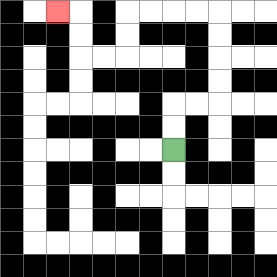{'start': '[7, 6]', 'end': '[2, 0]', 'path_directions': 'U,U,R,R,U,U,U,U,L,L,L,L,D,D,L,L,U,U,L', 'path_coordinates': '[[7, 6], [7, 5], [7, 4], [8, 4], [9, 4], [9, 3], [9, 2], [9, 1], [9, 0], [8, 0], [7, 0], [6, 0], [5, 0], [5, 1], [5, 2], [4, 2], [3, 2], [3, 1], [3, 0], [2, 0]]'}